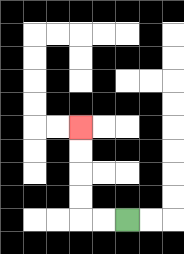{'start': '[5, 9]', 'end': '[3, 5]', 'path_directions': 'L,L,U,U,U,U', 'path_coordinates': '[[5, 9], [4, 9], [3, 9], [3, 8], [3, 7], [3, 6], [3, 5]]'}